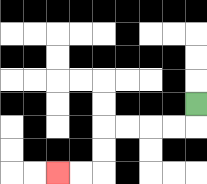{'start': '[8, 4]', 'end': '[2, 7]', 'path_directions': 'D,L,L,L,L,D,D,L,L', 'path_coordinates': '[[8, 4], [8, 5], [7, 5], [6, 5], [5, 5], [4, 5], [4, 6], [4, 7], [3, 7], [2, 7]]'}